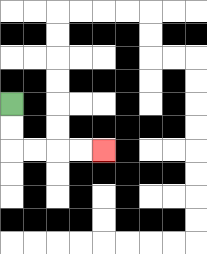{'start': '[0, 4]', 'end': '[4, 6]', 'path_directions': 'D,D,R,R,R,R', 'path_coordinates': '[[0, 4], [0, 5], [0, 6], [1, 6], [2, 6], [3, 6], [4, 6]]'}